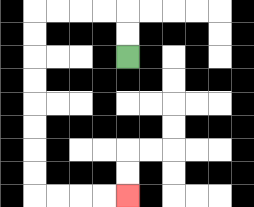{'start': '[5, 2]', 'end': '[5, 8]', 'path_directions': 'U,U,L,L,L,L,D,D,D,D,D,D,D,D,R,R,R,R', 'path_coordinates': '[[5, 2], [5, 1], [5, 0], [4, 0], [3, 0], [2, 0], [1, 0], [1, 1], [1, 2], [1, 3], [1, 4], [1, 5], [1, 6], [1, 7], [1, 8], [2, 8], [3, 8], [4, 8], [5, 8]]'}